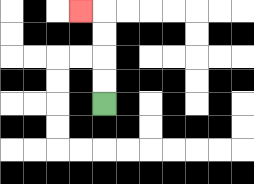{'start': '[4, 4]', 'end': '[3, 0]', 'path_directions': 'U,U,U,U,L', 'path_coordinates': '[[4, 4], [4, 3], [4, 2], [4, 1], [4, 0], [3, 0]]'}